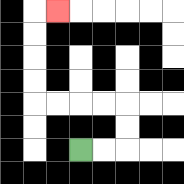{'start': '[3, 6]', 'end': '[2, 0]', 'path_directions': 'R,R,U,U,L,L,L,L,U,U,U,U,R', 'path_coordinates': '[[3, 6], [4, 6], [5, 6], [5, 5], [5, 4], [4, 4], [3, 4], [2, 4], [1, 4], [1, 3], [1, 2], [1, 1], [1, 0], [2, 0]]'}